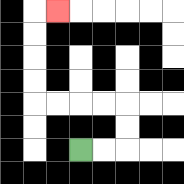{'start': '[3, 6]', 'end': '[2, 0]', 'path_directions': 'R,R,U,U,L,L,L,L,U,U,U,U,R', 'path_coordinates': '[[3, 6], [4, 6], [5, 6], [5, 5], [5, 4], [4, 4], [3, 4], [2, 4], [1, 4], [1, 3], [1, 2], [1, 1], [1, 0], [2, 0]]'}